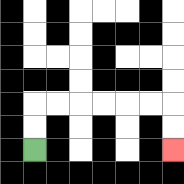{'start': '[1, 6]', 'end': '[7, 6]', 'path_directions': 'U,U,R,R,R,R,R,R,D,D', 'path_coordinates': '[[1, 6], [1, 5], [1, 4], [2, 4], [3, 4], [4, 4], [5, 4], [6, 4], [7, 4], [7, 5], [7, 6]]'}